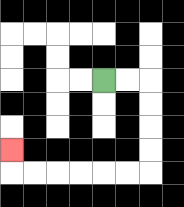{'start': '[4, 3]', 'end': '[0, 6]', 'path_directions': 'R,R,D,D,D,D,L,L,L,L,L,L,U', 'path_coordinates': '[[4, 3], [5, 3], [6, 3], [6, 4], [6, 5], [6, 6], [6, 7], [5, 7], [4, 7], [3, 7], [2, 7], [1, 7], [0, 7], [0, 6]]'}